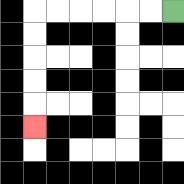{'start': '[7, 0]', 'end': '[1, 5]', 'path_directions': 'L,L,L,L,L,L,D,D,D,D,D', 'path_coordinates': '[[7, 0], [6, 0], [5, 0], [4, 0], [3, 0], [2, 0], [1, 0], [1, 1], [1, 2], [1, 3], [1, 4], [1, 5]]'}